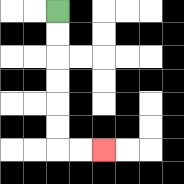{'start': '[2, 0]', 'end': '[4, 6]', 'path_directions': 'D,D,D,D,D,D,R,R', 'path_coordinates': '[[2, 0], [2, 1], [2, 2], [2, 3], [2, 4], [2, 5], [2, 6], [3, 6], [4, 6]]'}